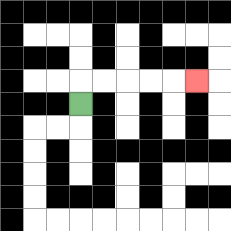{'start': '[3, 4]', 'end': '[8, 3]', 'path_directions': 'U,R,R,R,R,R', 'path_coordinates': '[[3, 4], [3, 3], [4, 3], [5, 3], [6, 3], [7, 3], [8, 3]]'}